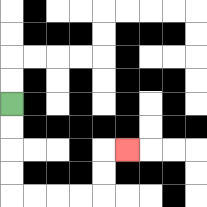{'start': '[0, 4]', 'end': '[5, 6]', 'path_directions': 'D,D,D,D,R,R,R,R,U,U,R', 'path_coordinates': '[[0, 4], [0, 5], [0, 6], [0, 7], [0, 8], [1, 8], [2, 8], [3, 8], [4, 8], [4, 7], [4, 6], [5, 6]]'}